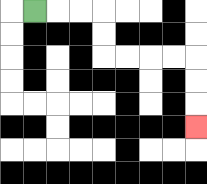{'start': '[1, 0]', 'end': '[8, 5]', 'path_directions': 'R,R,R,D,D,R,R,R,R,D,D,D', 'path_coordinates': '[[1, 0], [2, 0], [3, 0], [4, 0], [4, 1], [4, 2], [5, 2], [6, 2], [7, 2], [8, 2], [8, 3], [8, 4], [8, 5]]'}